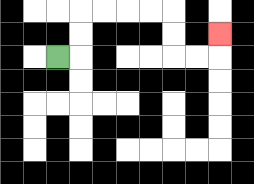{'start': '[2, 2]', 'end': '[9, 1]', 'path_directions': 'R,U,U,R,R,R,R,D,D,R,R,U', 'path_coordinates': '[[2, 2], [3, 2], [3, 1], [3, 0], [4, 0], [5, 0], [6, 0], [7, 0], [7, 1], [7, 2], [8, 2], [9, 2], [9, 1]]'}